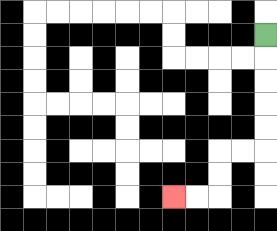{'start': '[11, 1]', 'end': '[7, 8]', 'path_directions': 'D,D,D,D,D,L,L,D,D,L,L', 'path_coordinates': '[[11, 1], [11, 2], [11, 3], [11, 4], [11, 5], [11, 6], [10, 6], [9, 6], [9, 7], [9, 8], [8, 8], [7, 8]]'}